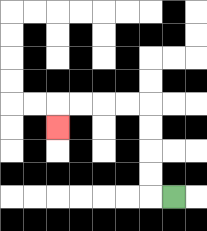{'start': '[7, 8]', 'end': '[2, 5]', 'path_directions': 'L,U,U,U,U,L,L,L,L,D', 'path_coordinates': '[[7, 8], [6, 8], [6, 7], [6, 6], [6, 5], [6, 4], [5, 4], [4, 4], [3, 4], [2, 4], [2, 5]]'}